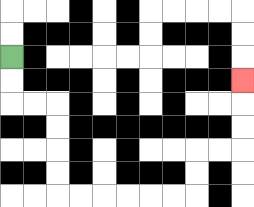{'start': '[0, 2]', 'end': '[10, 3]', 'path_directions': 'D,D,R,R,D,D,D,D,R,R,R,R,R,R,U,U,R,R,U,U,U', 'path_coordinates': '[[0, 2], [0, 3], [0, 4], [1, 4], [2, 4], [2, 5], [2, 6], [2, 7], [2, 8], [3, 8], [4, 8], [5, 8], [6, 8], [7, 8], [8, 8], [8, 7], [8, 6], [9, 6], [10, 6], [10, 5], [10, 4], [10, 3]]'}